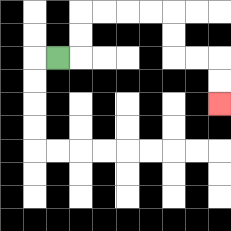{'start': '[2, 2]', 'end': '[9, 4]', 'path_directions': 'R,U,U,R,R,R,R,D,D,R,R,D,D', 'path_coordinates': '[[2, 2], [3, 2], [3, 1], [3, 0], [4, 0], [5, 0], [6, 0], [7, 0], [7, 1], [7, 2], [8, 2], [9, 2], [9, 3], [9, 4]]'}